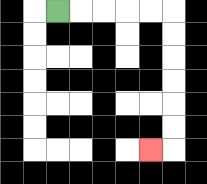{'start': '[2, 0]', 'end': '[6, 6]', 'path_directions': 'R,R,R,R,R,D,D,D,D,D,D,L', 'path_coordinates': '[[2, 0], [3, 0], [4, 0], [5, 0], [6, 0], [7, 0], [7, 1], [7, 2], [7, 3], [7, 4], [7, 5], [7, 6], [6, 6]]'}